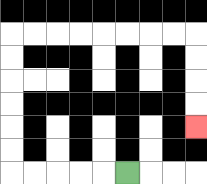{'start': '[5, 7]', 'end': '[8, 5]', 'path_directions': 'L,L,L,L,L,U,U,U,U,U,U,R,R,R,R,R,R,R,R,D,D,D,D', 'path_coordinates': '[[5, 7], [4, 7], [3, 7], [2, 7], [1, 7], [0, 7], [0, 6], [0, 5], [0, 4], [0, 3], [0, 2], [0, 1], [1, 1], [2, 1], [3, 1], [4, 1], [5, 1], [6, 1], [7, 1], [8, 1], [8, 2], [8, 3], [8, 4], [8, 5]]'}